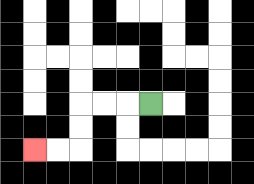{'start': '[6, 4]', 'end': '[1, 6]', 'path_directions': 'L,L,L,D,D,L,L', 'path_coordinates': '[[6, 4], [5, 4], [4, 4], [3, 4], [3, 5], [3, 6], [2, 6], [1, 6]]'}